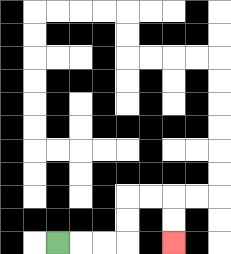{'start': '[2, 10]', 'end': '[7, 10]', 'path_directions': 'R,R,R,U,U,R,R,D,D', 'path_coordinates': '[[2, 10], [3, 10], [4, 10], [5, 10], [5, 9], [5, 8], [6, 8], [7, 8], [7, 9], [7, 10]]'}